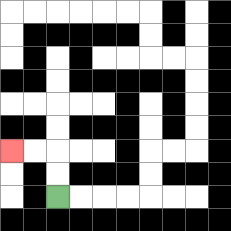{'start': '[2, 8]', 'end': '[0, 6]', 'path_directions': 'U,U,L,L', 'path_coordinates': '[[2, 8], [2, 7], [2, 6], [1, 6], [0, 6]]'}